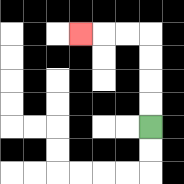{'start': '[6, 5]', 'end': '[3, 1]', 'path_directions': 'U,U,U,U,L,L,L', 'path_coordinates': '[[6, 5], [6, 4], [6, 3], [6, 2], [6, 1], [5, 1], [4, 1], [3, 1]]'}